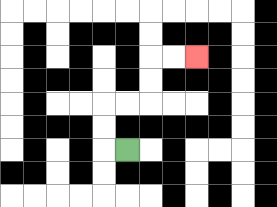{'start': '[5, 6]', 'end': '[8, 2]', 'path_directions': 'L,U,U,R,R,U,U,R,R', 'path_coordinates': '[[5, 6], [4, 6], [4, 5], [4, 4], [5, 4], [6, 4], [6, 3], [6, 2], [7, 2], [8, 2]]'}